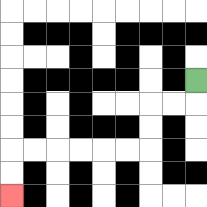{'start': '[8, 3]', 'end': '[0, 8]', 'path_directions': 'D,L,L,D,D,L,L,L,L,L,L,D,D', 'path_coordinates': '[[8, 3], [8, 4], [7, 4], [6, 4], [6, 5], [6, 6], [5, 6], [4, 6], [3, 6], [2, 6], [1, 6], [0, 6], [0, 7], [0, 8]]'}